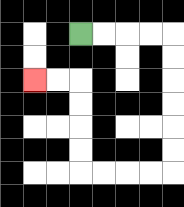{'start': '[3, 1]', 'end': '[1, 3]', 'path_directions': 'R,R,R,R,D,D,D,D,D,D,L,L,L,L,U,U,U,U,L,L', 'path_coordinates': '[[3, 1], [4, 1], [5, 1], [6, 1], [7, 1], [7, 2], [7, 3], [7, 4], [7, 5], [7, 6], [7, 7], [6, 7], [5, 7], [4, 7], [3, 7], [3, 6], [3, 5], [3, 4], [3, 3], [2, 3], [1, 3]]'}